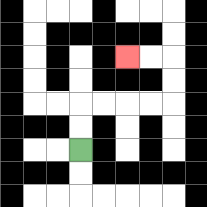{'start': '[3, 6]', 'end': '[5, 2]', 'path_directions': 'U,U,R,R,R,R,U,U,L,L', 'path_coordinates': '[[3, 6], [3, 5], [3, 4], [4, 4], [5, 4], [6, 4], [7, 4], [7, 3], [7, 2], [6, 2], [5, 2]]'}